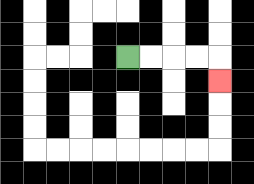{'start': '[5, 2]', 'end': '[9, 3]', 'path_directions': 'R,R,R,R,D', 'path_coordinates': '[[5, 2], [6, 2], [7, 2], [8, 2], [9, 2], [9, 3]]'}